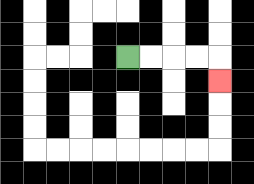{'start': '[5, 2]', 'end': '[9, 3]', 'path_directions': 'R,R,R,R,D', 'path_coordinates': '[[5, 2], [6, 2], [7, 2], [8, 2], [9, 2], [9, 3]]'}